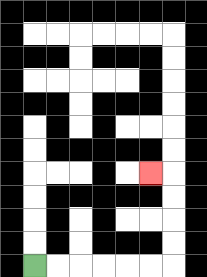{'start': '[1, 11]', 'end': '[6, 7]', 'path_directions': 'R,R,R,R,R,R,U,U,U,U,L', 'path_coordinates': '[[1, 11], [2, 11], [3, 11], [4, 11], [5, 11], [6, 11], [7, 11], [7, 10], [7, 9], [7, 8], [7, 7], [6, 7]]'}